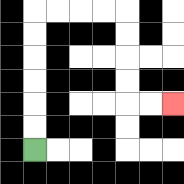{'start': '[1, 6]', 'end': '[7, 4]', 'path_directions': 'U,U,U,U,U,U,R,R,R,R,D,D,D,D,R,R', 'path_coordinates': '[[1, 6], [1, 5], [1, 4], [1, 3], [1, 2], [1, 1], [1, 0], [2, 0], [3, 0], [4, 0], [5, 0], [5, 1], [5, 2], [5, 3], [5, 4], [6, 4], [7, 4]]'}